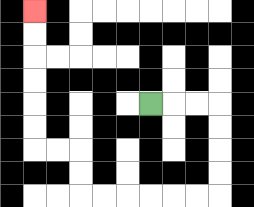{'start': '[6, 4]', 'end': '[1, 0]', 'path_directions': 'R,R,R,D,D,D,D,L,L,L,L,L,L,U,U,L,L,U,U,U,U,U,U', 'path_coordinates': '[[6, 4], [7, 4], [8, 4], [9, 4], [9, 5], [9, 6], [9, 7], [9, 8], [8, 8], [7, 8], [6, 8], [5, 8], [4, 8], [3, 8], [3, 7], [3, 6], [2, 6], [1, 6], [1, 5], [1, 4], [1, 3], [1, 2], [1, 1], [1, 0]]'}